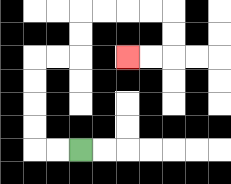{'start': '[3, 6]', 'end': '[5, 2]', 'path_directions': 'L,L,U,U,U,U,R,R,U,U,R,R,R,R,D,D,L,L', 'path_coordinates': '[[3, 6], [2, 6], [1, 6], [1, 5], [1, 4], [1, 3], [1, 2], [2, 2], [3, 2], [3, 1], [3, 0], [4, 0], [5, 0], [6, 0], [7, 0], [7, 1], [7, 2], [6, 2], [5, 2]]'}